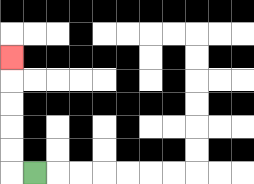{'start': '[1, 7]', 'end': '[0, 2]', 'path_directions': 'L,U,U,U,U,U', 'path_coordinates': '[[1, 7], [0, 7], [0, 6], [0, 5], [0, 4], [0, 3], [0, 2]]'}